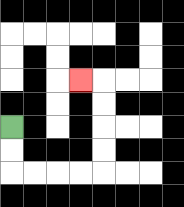{'start': '[0, 5]', 'end': '[3, 3]', 'path_directions': 'D,D,R,R,R,R,U,U,U,U,L', 'path_coordinates': '[[0, 5], [0, 6], [0, 7], [1, 7], [2, 7], [3, 7], [4, 7], [4, 6], [4, 5], [4, 4], [4, 3], [3, 3]]'}